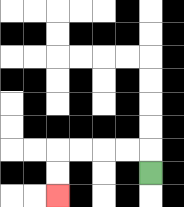{'start': '[6, 7]', 'end': '[2, 8]', 'path_directions': 'U,L,L,L,L,D,D', 'path_coordinates': '[[6, 7], [6, 6], [5, 6], [4, 6], [3, 6], [2, 6], [2, 7], [2, 8]]'}